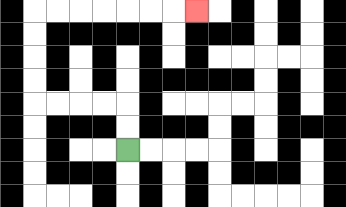{'start': '[5, 6]', 'end': '[8, 0]', 'path_directions': 'U,U,L,L,L,L,U,U,U,U,R,R,R,R,R,R,R', 'path_coordinates': '[[5, 6], [5, 5], [5, 4], [4, 4], [3, 4], [2, 4], [1, 4], [1, 3], [1, 2], [1, 1], [1, 0], [2, 0], [3, 0], [4, 0], [5, 0], [6, 0], [7, 0], [8, 0]]'}